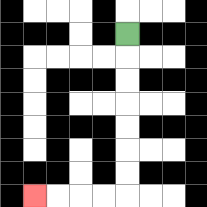{'start': '[5, 1]', 'end': '[1, 8]', 'path_directions': 'D,D,D,D,D,D,D,L,L,L,L', 'path_coordinates': '[[5, 1], [5, 2], [5, 3], [5, 4], [5, 5], [5, 6], [5, 7], [5, 8], [4, 8], [3, 8], [2, 8], [1, 8]]'}